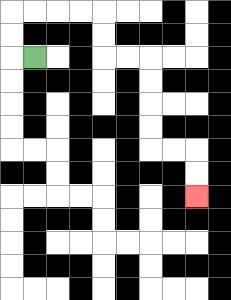{'start': '[1, 2]', 'end': '[8, 8]', 'path_directions': 'L,U,U,R,R,R,R,D,D,R,R,D,D,D,D,R,R,D,D', 'path_coordinates': '[[1, 2], [0, 2], [0, 1], [0, 0], [1, 0], [2, 0], [3, 0], [4, 0], [4, 1], [4, 2], [5, 2], [6, 2], [6, 3], [6, 4], [6, 5], [6, 6], [7, 6], [8, 6], [8, 7], [8, 8]]'}